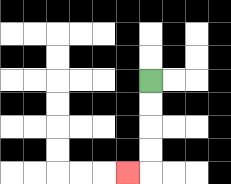{'start': '[6, 3]', 'end': '[5, 7]', 'path_directions': 'D,D,D,D,L', 'path_coordinates': '[[6, 3], [6, 4], [6, 5], [6, 6], [6, 7], [5, 7]]'}